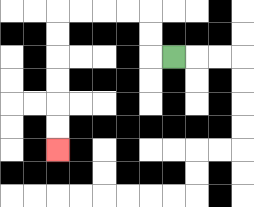{'start': '[7, 2]', 'end': '[2, 6]', 'path_directions': 'L,U,U,L,L,L,L,D,D,D,D,D,D', 'path_coordinates': '[[7, 2], [6, 2], [6, 1], [6, 0], [5, 0], [4, 0], [3, 0], [2, 0], [2, 1], [2, 2], [2, 3], [2, 4], [2, 5], [2, 6]]'}